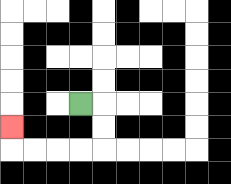{'start': '[3, 4]', 'end': '[0, 5]', 'path_directions': 'R,D,D,L,L,L,L,U', 'path_coordinates': '[[3, 4], [4, 4], [4, 5], [4, 6], [3, 6], [2, 6], [1, 6], [0, 6], [0, 5]]'}